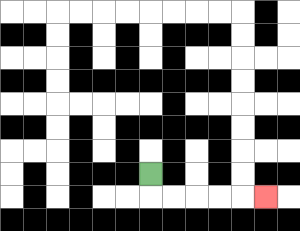{'start': '[6, 7]', 'end': '[11, 8]', 'path_directions': 'D,R,R,R,R,R', 'path_coordinates': '[[6, 7], [6, 8], [7, 8], [8, 8], [9, 8], [10, 8], [11, 8]]'}